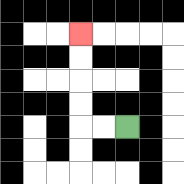{'start': '[5, 5]', 'end': '[3, 1]', 'path_directions': 'L,L,U,U,U,U', 'path_coordinates': '[[5, 5], [4, 5], [3, 5], [3, 4], [3, 3], [3, 2], [3, 1]]'}